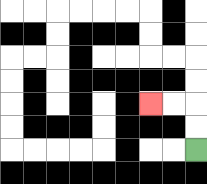{'start': '[8, 6]', 'end': '[6, 4]', 'path_directions': 'U,U,L,L', 'path_coordinates': '[[8, 6], [8, 5], [8, 4], [7, 4], [6, 4]]'}